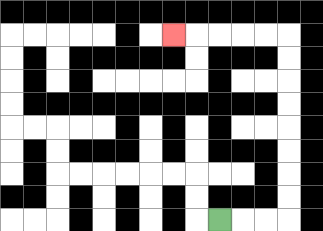{'start': '[9, 9]', 'end': '[7, 1]', 'path_directions': 'R,R,R,U,U,U,U,U,U,U,U,L,L,L,L,L', 'path_coordinates': '[[9, 9], [10, 9], [11, 9], [12, 9], [12, 8], [12, 7], [12, 6], [12, 5], [12, 4], [12, 3], [12, 2], [12, 1], [11, 1], [10, 1], [9, 1], [8, 1], [7, 1]]'}